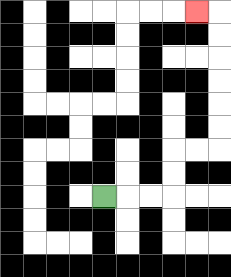{'start': '[4, 8]', 'end': '[8, 0]', 'path_directions': 'R,R,R,U,U,R,R,U,U,U,U,U,U,L', 'path_coordinates': '[[4, 8], [5, 8], [6, 8], [7, 8], [7, 7], [7, 6], [8, 6], [9, 6], [9, 5], [9, 4], [9, 3], [9, 2], [9, 1], [9, 0], [8, 0]]'}